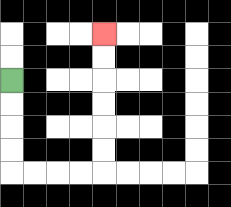{'start': '[0, 3]', 'end': '[4, 1]', 'path_directions': 'D,D,D,D,R,R,R,R,U,U,U,U,U,U', 'path_coordinates': '[[0, 3], [0, 4], [0, 5], [0, 6], [0, 7], [1, 7], [2, 7], [3, 7], [4, 7], [4, 6], [4, 5], [4, 4], [4, 3], [4, 2], [4, 1]]'}